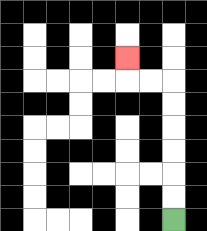{'start': '[7, 9]', 'end': '[5, 2]', 'path_directions': 'U,U,U,U,U,U,L,L,U', 'path_coordinates': '[[7, 9], [7, 8], [7, 7], [7, 6], [7, 5], [7, 4], [7, 3], [6, 3], [5, 3], [5, 2]]'}